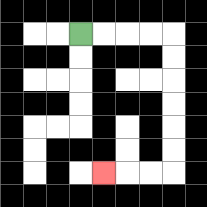{'start': '[3, 1]', 'end': '[4, 7]', 'path_directions': 'R,R,R,R,D,D,D,D,D,D,L,L,L', 'path_coordinates': '[[3, 1], [4, 1], [5, 1], [6, 1], [7, 1], [7, 2], [7, 3], [7, 4], [7, 5], [7, 6], [7, 7], [6, 7], [5, 7], [4, 7]]'}